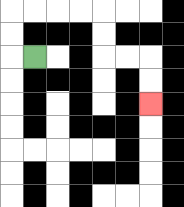{'start': '[1, 2]', 'end': '[6, 4]', 'path_directions': 'L,U,U,R,R,R,R,D,D,R,R,D,D', 'path_coordinates': '[[1, 2], [0, 2], [0, 1], [0, 0], [1, 0], [2, 0], [3, 0], [4, 0], [4, 1], [4, 2], [5, 2], [6, 2], [6, 3], [6, 4]]'}